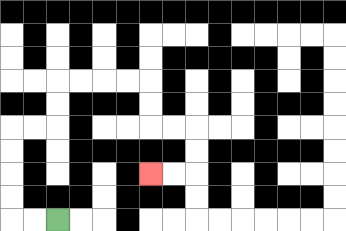{'start': '[2, 9]', 'end': '[6, 7]', 'path_directions': 'L,L,U,U,U,U,R,R,U,U,R,R,R,R,D,D,R,R,D,D,L,L', 'path_coordinates': '[[2, 9], [1, 9], [0, 9], [0, 8], [0, 7], [0, 6], [0, 5], [1, 5], [2, 5], [2, 4], [2, 3], [3, 3], [4, 3], [5, 3], [6, 3], [6, 4], [6, 5], [7, 5], [8, 5], [8, 6], [8, 7], [7, 7], [6, 7]]'}